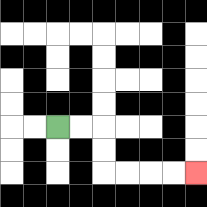{'start': '[2, 5]', 'end': '[8, 7]', 'path_directions': 'R,R,D,D,R,R,R,R', 'path_coordinates': '[[2, 5], [3, 5], [4, 5], [4, 6], [4, 7], [5, 7], [6, 7], [7, 7], [8, 7]]'}